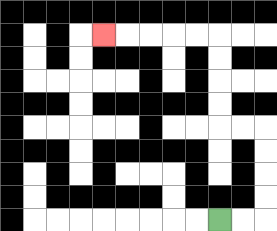{'start': '[9, 9]', 'end': '[4, 1]', 'path_directions': 'R,R,U,U,U,U,L,L,U,U,U,U,L,L,L,L,L', 'path_coordinates': '[[9, 9], [10, 9], [11, 9], [11, 8], [11, 7], [11, 6], [11, 5], [10, 5], [9, 5], [9, 4], [9, 3], [9, 2], [9, 1], [8, 1], [7, 1], [6, 1], [5, 1], [4, 1]]'}